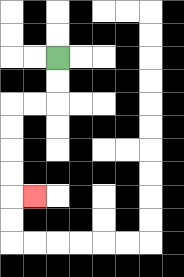{'start': '[2, 2]', 'end': '[1, 8]', 'path_directions': 'D,D,L,L,D,D,D,D,R', 'path_coordinates': '[[2, 2], [2, 3], [2, 4], [1, 4], [0, 4], [0, 5], [0, 6], [0, 7], [0, 8], [1, 8]]'}